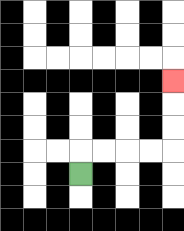{'start': '[3, 7]', 'end': '[7, 3]', 'path_directions': 'U,R,R,R,R,U,U,U', 'path_coordinates': '[[3, 7], [3, 6], [4, 6], [5, 6], [6, 6], [7, 6], [7, 5], [7, 4], [7, 3]]'}